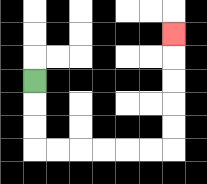{'start': '[1, 3]', 'end': '[7, 1]', 'path_directions': 'D,D,D,R,R,R,R,R,R,U,U,U,U,U', 'path_coordinates': '[[1, 3], [1, 4], [1, 5], [1, 6], [2, 6], [3, 6], [4, 6], [5, 6], [6, 6], [7, 6], [7, 5], [7, 4], [7, 3], [7, 2], [7, 1]]'}